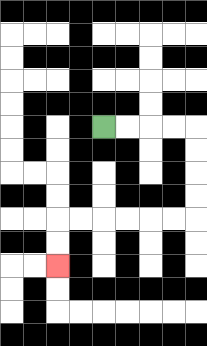{'start': '[4, 5]', 'end': '[2, 11]', 'path_directions': 'R,R,R,R,D,D,D,D,L,L,L,L,L,L,D,D', 'path_coordinates': '[[4, 5], [5, 5], [6, 5], [7, 5], [8, 5], [8, 6], [8, 7], [8, 8], [8, 9], [7, 9], [6, 9], [5, 9], [4, 9], [3, 9], [2, 9], [2, 10], [2, 11]]'}